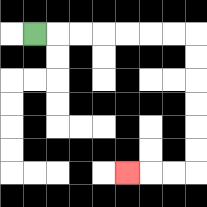{'start': '[1, 1]', 'end': '[5, 7]', 'path_directions': 'R,R,R,R,R,R,R,D,D,D,D,D,D,L,L,L', 'path_coordinates': '[[1, 1], [2, 1], [3, 1], [4, 1], [5, 1], [6, 1], [7, 1], [8, 1], [8, 2], [8, 3], [8, 4], [8, 5], [8, 6], [8, 7], [7, 7], [6, 7], [5, 7]]'}